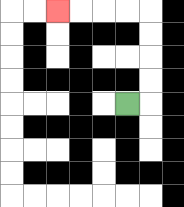{'start': '[5, 4]', 'end': '[2, 0]', 'path_directions': 'R,U,U,U,U,L,L,L,L', 'path_coordinates': '[[5, 4], [6, 4], [6, 3], [6, 2], [6, 1], [6, 0], [5, 0], [4, 0], [3, 0], [2, 0]]'}